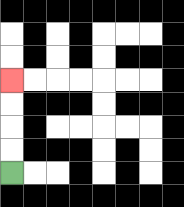{'start': '[0, 7]', 'end': '[0, 3]', 'path_directions': 'U,U,U,U', 'path_coordinates': '[[0, 7], [0, 6], [0, 5], [0, 4], [0, 3]]'}